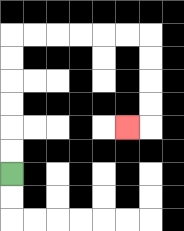{'start': '[0, 7]', 'end': '[5, 5]', 'path_directions': 'U,U,U,U,U,U,R,R,R,R,R,R,D,D,D,D,L', 'path_coordinates': '[[0, 7], [0, 6], [0, 5], [0, 4], [0, 3], [0, 2], [0, 1], [1, 1], [2, 1], [3, 1], [4, 1], [5, 1], [6, 1], [6, 2], [6, 3], [6, 4], [6, 5], [5, 5]]'}